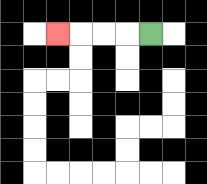{'start': '[6, 1]', 'end': '[2, 1]', 'path_directions': 'L,L,L,L', 'path_coordinates': '[[6, 1], [5, 1], [4, 1], [3, 1], [2, 1]]'}